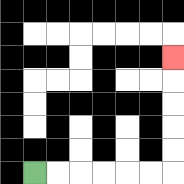{'start': '[1, 7]', 'end': '[7, 2]', 'path_directions': 'R,R,R,R,R,R,U,U,U,U,U', 'path_coordinates': '[[1, 7], [2, 7], [3, 7], [4, 7], [5, 7], [6, 7], [7, 7], [7, 6], [7, 5], [7, 4], [7, 3], [7, 2]]'}